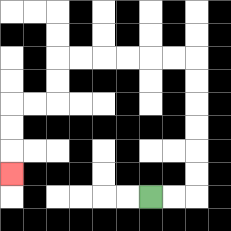{'start': '[6, 8]', 'end': '[0, 7]', 'path_directions': 'R,R,U,U,U,U,U,U,L,L,L,L,L,L,D,D,L,L,D,D,D', 'path_coordinates': '[[6, 8], [7, 8], [8, 8], [8, 7], [8, 6], [8, 5], [8, 4], [8, 3], [8, 2], [7, 2], [6, 2], [5, 2], [4, 2], [3, 2], [2, 2], [2, 3], [2, 4], [1, 4], [0, 4], [0, 5], [0, 6], [0, 7]]'}